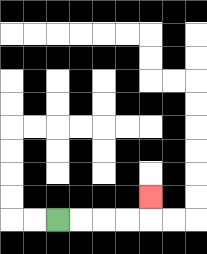{'start': '[2, 9]', 'end': '[6, 8]', 'path_directions': 'R,R,R,R,U', 'path_coordinates': '[[2, 9], [3, 9], [4, 9], [5, 9], [6, 9], [6, 8]]'}